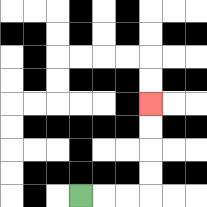{'start': '[3, 8]', 'end': '[6, 4]', 'path_directions': 'R,R,R,U,U,U,U', 'path_coordinates': '[[3, 8], [4, 8], [5, 8], [6, 8], [6, 7], [6, 6], [6, 5], [6, 4]]'}